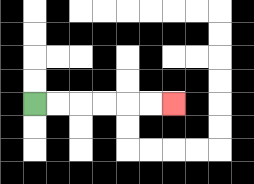{'start': '[1, 4]', 'end': '[7, 4]', 'path_directions': 'R,R,R,R,R,R', 'path_coordinates': '[[1, 4], [2, 4], [3, 4], [4, 4], [5, 4], [6, 4], [7, 4]]'}